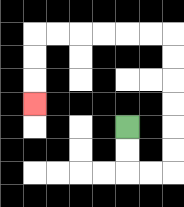{'start': '[5, 5]', 'end': '[1, 4]', 'path_directions': 'D,D,R,R,U,U,U,U,U,U,L,L,L,L,L,L,D,D,D', 'path_coordinates': '[[5, 5], [5, 6], [5, 7], [6, 7], [7, 7], [7, 6], [7, 5], [7, 4], [7, 3], [7, 2], [7, 1], [6, 1], [5, 1], [4, 1], [3, 1], [2, 1], [1, 1], [1, 2], [1, 3], [1, 4]]'}